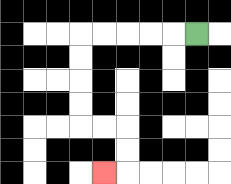{'start': '[8, 1]', 'end': '[4, 7]', 'path_directions': 'L,L,L,L,L,D,D,D,D,R,R,D,D,L', 'path_coordinates': '[[8, 1], [7, 1], [6, 1], [5, 1], [4, 1], [3, 1], [3, 2], [3, 3], [3, 4], [3, 5], [4, 5], [5, 5], [5, 6], [5, 7], [4, 7]]'}